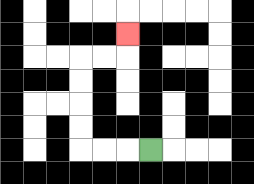{'start': '[6, 6]', 'end': '[5, 1]', 'path_directions': 'L,L,L,U,U,U,U,R,R,U', 'path_coordinates': '[[6, 6], [5, 6], [4, 6], [3, 6], [3, 5], [3, 4], [3, 3], [3, 2], [4, 2], [5, 2], [5, 1]]'}